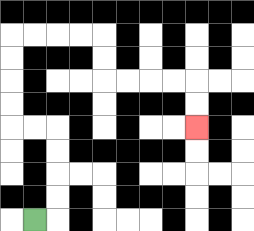{'start': '[1, 9]', 'end': '[8, 5]', 'path_directions': 'R,U,U,U,U,L,L,U,U,U,U,R,R,R,R,D,D,R,R,R,R,D,D', 'path_coordinates': '[[1, 9], [2, 9], [2, 8], [2, 7], [2, 6], [2, 5], [1, 5], [0, 5], [0, 4], [0, 3], [0, 2], [0, 1], [1, 1], [2, 1], [3, 1], [4, 1], [4, 2], [4, 3], [5, 3], [6, 3], [7, 3], [8, 3], [8, 4], [8, 5]]'}